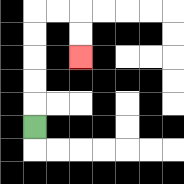{'start': '[1, 5]', 'end': '[3, 2]', 'path_directions': 'U,U,U,U,U,R,R,D,D', 'path_coordinates': '[[1, 5], [1, 4], [1, 3], [1, 2], [1, 1], [1, 0], [2, 0], [3, 0], [3, 1], [3, 2]]'}